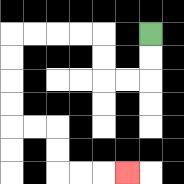{'start': '[6, 1]', 'end': '[5, 7]', 'path_directions': 'D,D,L,L,U,U,L,L,L,L,D,D,D,D,R,R,D,D,R,R,R', 'path_coordinates': '[[6, 1], [6, 2], [6, 3], [5, 3], [4, 3], [4, 2], [4, 1], [3, 1], [2, 1], [1, 1], [0, 1], [0, 2], [0, 3], [0, 4], [0, 5], [1, 5], [2, 5], [2, 6], [2, 7], [3, 7], [4, 7], [5, 7]]'}